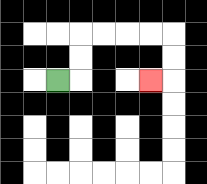{'start': '[2, 3]', 'end': '[6, 3]', 'path_directions': 'R,U,U,R,R,R,R,D,D,L', 'path_coordinates': '[[2, 3], [3, 3], [3, 2], [3, 1], [4, 1], [5, 1], [6, 1], [7, 1], [7, 2], [7, 3], [6, 3]]'}